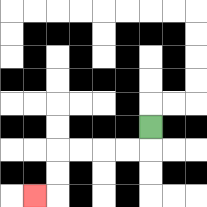{'start': '[6, 5]', 'end': '[1, 8]', 'path_directions': 'D,L,L,L,L,D,D,L', 'path_coordinates': '[[6, 5], [6, 6], [5, 6], [4, 6], [3, 6], [2, 6], [2, 7], [2, 8], [1, 8]]'}